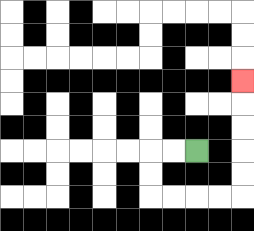{'start': '[8, 6]', 'end': '[10, 3]', 'path_directions': 'L,L,D,D,R,R,R,R,U,U,U,U,U', 'path_coordinates': '[[8, 6], [7, 6], [6, 6], [6, 7], [6, 8], [7, 8], [8, 8], [9, 8], [10, 8], [10, 7], [10, 6], [10, 5], [10, 4], [10, 3]]'}